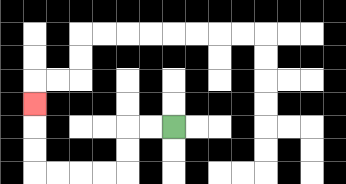{'start': '[7, 5]', 'end': '[1, 4]', 'path_directions': 'L,L,D,D,L,L,L,L,U,U,U', 'path_coordinates': '[[7, 5], [6, 5], [5, 5], [5, 6], [5, 7], [4, 7], [3, 7], [2, 7], [1, 7], [1, 6], [1, 5], [1, 4]]'}